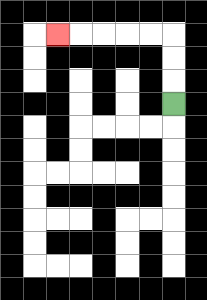{'start': '[7, 4]', 'end': '[2, 1]', 'path_directions': 'U,U,U,L,L,L,L,L', 'path_coordinates': '[[7, 4], [7, 3], [7, 2], [7, 1], [6, 1], [5, 1], [4, 1], [3, 1], [2, 1]]'}